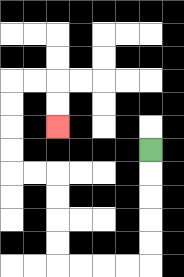{'start': '[6, 6]', 'end': '[2, 5]', 'path_directions': 'D,D,D,D,D,L,L,L,L,U,U,U,U,L,L,U,U,U,U,R,R,D,D', 'path_coordinates': '[[6, 6], [6, 7], [6, 8], [6, 9], [6, 10], [6, 11], [5, 11], [4, 11], [3, 11], [2, 11], [2, 10], [2, 9], [2, 8], [2, 7], [1, 7], [0, 7], [0, 6], [0, 5], [0, 4], [0, 3], [1, 3], [2, 3], [2, 4], [2, 5]]'}